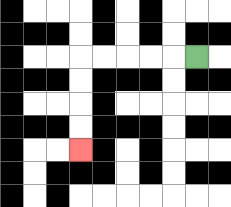{'start': '[8, 2]', 'end': '[3, 6]', 'path_directions': 'L,L,L,L,L,D,D,D,D', 'path_coordinates': '[[8, 2], [7, 2], [6, 2], [5, 2], [4, 2], [3, 2], [3, 3], [3, 4], [3, 5], [3, 6]]'}